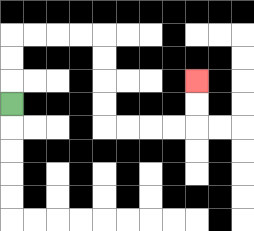{'start': '[0, 4]', 'end': '[8, 3]', 'path_directions': 'U,U,U,R,R,R,R,D,D,D,D,R,R,R,R,U,U', 'path_coordinates': '[[0, 4], [0, 3], [0, 2], [0, 1], [1, 1], [2, 1], [3, 1], [4, 1], [4, 2], [4, 3], [4, 4], [4, 5], [5, 5], [6, 5], [7, 5], [8, 5], [8, 4], [8, 3]]'}